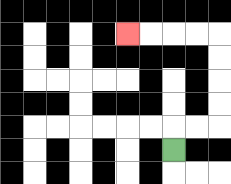{'start': '[7, 6]', 'end': '[5, 1]', 'path_directions': 'U,R,R,U,U,U,U,L,L,L,L', 'path_coordinates': '[[7, 6], [7, 5], [8, 5], [9, 5], [9, 4], [9, 3], [9, 2], [9, 1], [8, 1], [7, 1], [6, 1], [5, 1]]'}